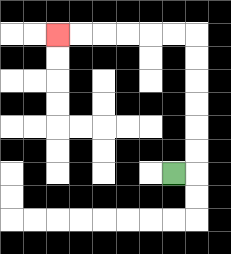{'start': '[7, 7]', 'end': '[2, 1]', 'path_directions': 'R,U,U,U,U,U,U,L,L,L,L,L,L', 'path_coordinates': '[[7, 7], [8, 7], [8, 6], [8, 5], [8, 4], [8, 3], [8, 2], [8, 1], [7, 1], [6, 1], [5, 1], [4, 1], [3, 1], [2, 1]]'}